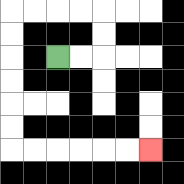{'start': '[2, 2]', 'end': '[6, 6]', 'path_directions': 'R,R,U,U,L,L,L,L,D,D,D,D,D,D,R,R,R,R,R,R', 'path_coordinates': '[[2, 2], [3, 2], [4, 2], [4, 1], [4, 0], [3, 0], [2, 0], [1, 0], [0, 0], [0, 1], [0, 2], [0, 3], [0, 4], [0, 5], [0, 6], [1, 6], [2, 6], [3, 6], [4, 6], [5, 6], [6, 6]]'}